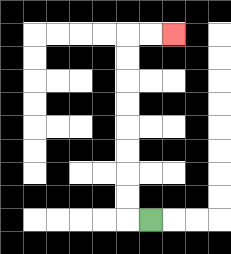{'start': '[6, 9]', 'end': '[7, 1]', 'path_directions': 'L,U,U,U,U,U,U,U,U,R,R', 'path_coordinates': '[[6, 9], [5, 9], [5, 8], [5, 7], [5, 6], [5, 5], [5, 4], [5, 3], [5, 2], [5, 1], [6, 1], [7, 1]]'}